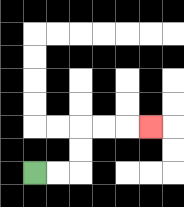{'start': '[1, 7]', 'end': '[6, 5]', 'path_directions': 'R,R,U,U,R,R,R', 'path_coordinates': '[[1, 7], [2, 7], [3, 7], [3, 6], [3, 5], [4, 5], [5, 5], [6, 5]]'}